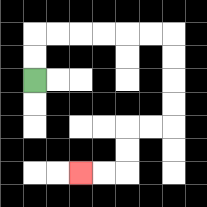{'start': '[1, 3]', 'end': '[3, 7]', 'path_directions': 'U,U,R,R,R,R,R,R,D,D,D,D,L,L,D,D,L,L', 'path_coordinates': '[[1, 3], [1, 2], [1, 1], [2, 1], [3, 1], [4, 1], [5, 1], [6, 1], [7, 1], [7, 2], [7, 3], [7, 4], [7, 5], [6, 5], [5, 5], [5, 6], [5, 7], [4, 7], [3, 7]]'}